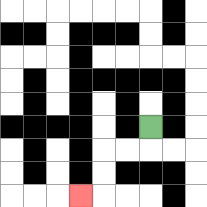{'start': '[6, 5]', 'end': '[3, 8]', 'path_directions': 'D,L,L,D,D,L', 'path_coordinates': '[[6, 5], [6, 6], [5, 6], [4, 6], [4, 7], [4, 8], [3, 8]]'}